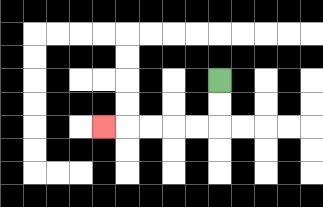{'start': '[9, 3]', 'end': '[4, 5]', 'path_directions': 'D,D,L,L,L,L,L', 'path_coordinates': '[[9, 3], [9, 4], [9, 5], [8, 5], [7, 5], [6, 5], [5, 5], [4, 5]]'}